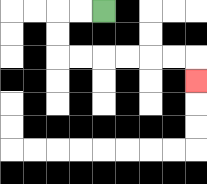{'start': '[4, 0]', 'end': '[8, 3]', 'path_directions': 'L,L,D,D,R,R,R,R,R,R,D', 'path_coordinates': '[[4, 0], [3, 0], [2, 0], [2, 1], [2, 2], [3, 2], [4, 2], [5, 2], [6, 2], [7, 2], [8, 2], [8, 3]]'}